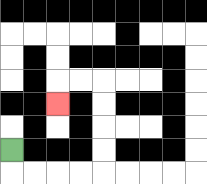{'start': '[0, 6]', 'end': '[2, 4]', 'path_directions': 'D,R,R,R,R,U,U,U,U,L,L,D', 'path_coordinates': '[[0, 6], [0, 7], [1, 7], [2, 7], [3, 7], [4, 7], [4, 6], [4, 5], [4, 4], [4, 3], [3, 3], [2, 3], [2, 4]]'}